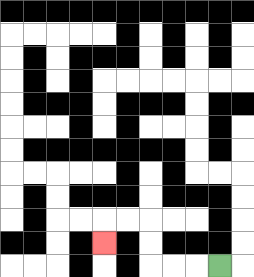{'start': '[9, 11]', 'end': '[4, 10]', 'path_directions': 'L,L,L,U,U,L,L,D', 'path_coordinates': '[[9, 11], [8, 11], [7, 11], [6, 11], [6, 10], [6, 9], [5, 9], [4, 9], [4, 10]]'}